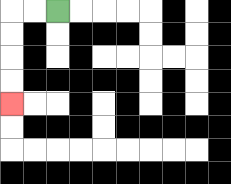{'start': '[2, 0]', 'end': '[0, 4]', 'path_directions': 'L,L,D,D,D,D', 'path_coordinates': '[[2, 0], [1, 0], [0, 0], [0, 1], [0, 2], [0, 3], [0, 4]]'}